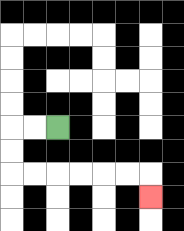{'start': '[2, 5]', 'end': '[6, 8]', 'path_directions': 'L,L,D,D,R,R,R,R,R,R,D', 'path_coordinates': '[[2, 5], [1, 5], [0, 5], [0, 6], [0, 7], [1, 7], [2, 7], [3, 7], [4, 7], [5, 7], [6, 7], [6, 8]]'}